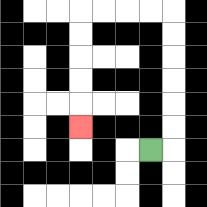{'start': '[6, 6]', 'end': '[3, 5]', 'path_directions': 'R,U,U,U,U,U,U,L,L,L,L,D,D,D,D,D', 'path_coordinates': '[[6, 6], [7, 6], [7, 5], [7, 4], [7, 3], [7, 2], [7, 1], [7, 0], [6, 0], [5, 0], [4, 0], [3, 0], [3, 1], [3, 2], [3, 3], [3, 4], [3, 5]]'}